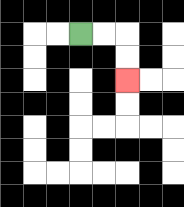{'start': '[3, 1]', 'end': '[5, 3]', 'path_directions': 'R,R,D,D', 'path_coordinates': '[[3, 1], [4, 1], [5, 1], [5, 2], [5, 3]]'}